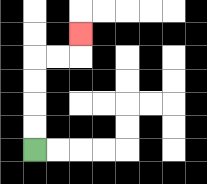{'start': '[1, 6]', 'end': '[3, 1]', 'path_directions': 'U,U,U,U,R,R,U', 'path_coordinates': '[[1, 6], [1, 5], [1, 4], [1, 3], [1, 2], [2, 2], [3, 2], [3, 1]]'}